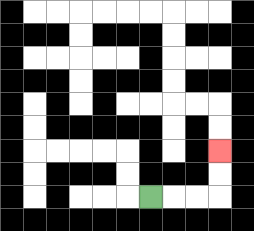{'start': '[6, 8]', 'end': '[9, 6]', 'path_directions': 'R,R,R,U,U', 'path_coordinates': '[[6, 8], [7, 8], [8, 8], [9, 8], [9, 7], [9, 6]]'}